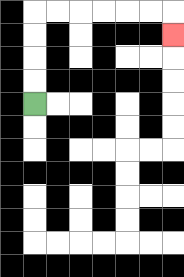{'start': '[1, 4]', 'end': '[7, 1]', 'path_directions': 'U,U,U,U,R,R,R,R,R,R,D', 'path_coordinates': '[[1, 4], [1, 3], [1, 2], [1, 1], [1, 0], [2, 0], [3, 0], [4, 0], [5, 0], [6, 0], [7, 0], [7, 1]]'}